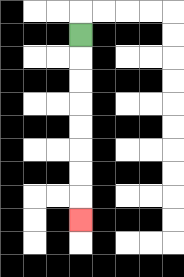{'start': '[3, 1]', 'end': '[3, 9]', 'path_directions': 'D,D,D,D,D,D,D,D', 'path_coordinates': '[[3, 1], [3, 2], [3, 3], [3, 4], [3, 5], [3, 6], [3, 7], [3, 8], [3, 9]]'}